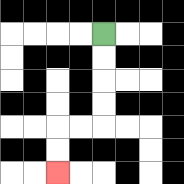{'start': '[4, 1]', 'end': '[2, 7]', 'path_directions': 'D,D,D,D,L,L,D,D', 'path_coordinates': '[[4, 1], [4, 2], [4, 3], [4, 4], [4, 5], [3, 5], [2, 5], [2, 6], [2, 7]]'}